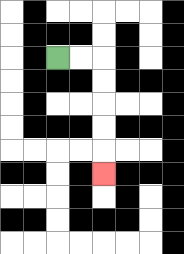{'start': '[2, 2]', 'end': '[4, 7]', 'path_directions': 'R,R,D,D,D,D,D', 'path_coordinates': '[[2, 2], [3, 2], [4, 2], [4, 3], [4, 4], [4, 5], [4, 6], [4, 7]]'}